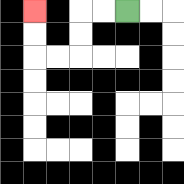{'start': '[5, 0]', 'end': '[1, 0]', 'path_directions': 'L,L,D,D,L,L,U,U', 'path_coordinates': '[[5, 0], [4, 0], [3, 0], [3, 1], [3, 2], [2, 2], [1, 2], [1, 1], [1, 0]]'}